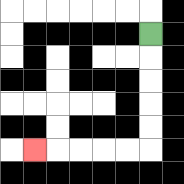{'start': '[6, 1]', 'end': '[1, 6]', 'path_directions': 'D,D,D,D,D,L,L,L,L,L', 'path_coordinates': '[[6, 1], [6, 2], [6, 3], [6, 4], [6, 5], [6, 6], [5, 6], [4, 6], [3, 6], [2, 6], [1, 6]]'}